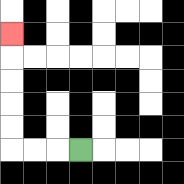{'start': '[3, 6]', 'end': '[0, 1]', 'path_directions': 'L,L,L,U,U,U,U,U', 'path_coordinates': '[[3, 6], [2, 6], [1, 6], [0, 6], [0, 5], [0, 4], [0, 3], [0, 2], [0, 1]]'}